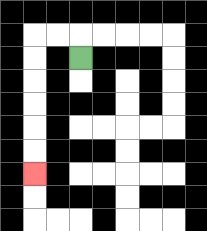{'start': '[3, 2]', 'end': '[1, 7]', 'path_directions': 'U,L,L,D,D,D,D,D,D', 'path_coordinates': '[[3, 2], [3, 1], [2, 1], [1, 1], [1, 2], [1, 3], [1, 4], [1, 5], [1, 6], [1, 7]]'}